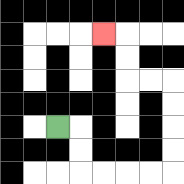{'start': '[2, 5]', 'end': '[4, 1]', 'path_directions': 'R,D,D,R,R,R,R,U,U,U,U,L,L,U,U,L', 'path_coordinates': '[[2, 5], [3, 5], [3, 6], [3, 7], [4, 7], [5, 7], [6, 7], [7, 7], [7, 6], [7, 5], [7, 4], [7, 3], [6, 3], [5, 3], [5, 2], [5, 1], [4, 1]]'}